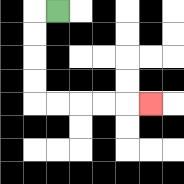{'start': '[2, 0]', 'end': '[6, 4]', 'path_directions': 'L,D,D,D,D,R,R,R,R,R', 'path_coordinates': '[[2, 0], [1, 0], [1, 1], [1, 2], [1, 3], [1, 4], [2, 4], [3, 4], [4, 4], [5, 4], [6, 4]]'}